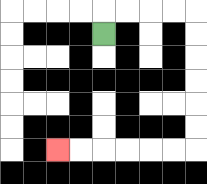{'start': '[4, 1]', 'end': '[2, 6]', 'path_directions': 'U,R,R,R,R,D,D,D,D,D,D,L,L,L,L,L,L', 'path_coordinates': '[[4, 1], [4, 0], [5, 0], [6, 0], [7, 0], [8, 0], [8, 1], [8, 2], [8, 3], [8, 4], [8, 5], [8, 6], [7, 6], [6, 6], [5, 6], [4, 6], [3, 6], [2, 6]]'}